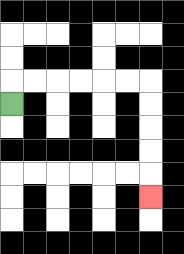{'start': '[0, 4]', 'end': '[6, 8]', 'path_directions': 'U,R,R,R,R,R,R,D,D,D,D,D', 'path_coordinates': '[[0, 4], [0, 3], [1, 3], [2, 3], [3, 3], [4, 3], [5, 3], [6, 3], [6, 4], [6, 5], [6, 6], [6, 7], [6, 8]]'}